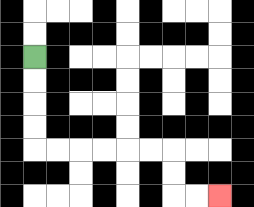{'start': '[1, 2]', 'end': '[9, 8]', 'path_directions': 'D,D,D,D,R,R,R,R,R,R,D,D,R,R', 'path_coordinates': '[[1, 2], [1, 3], [1, 4], [1, 5], [1, 6], [2, 6], [3, 6], [4, 6], [5, 6], [6, 6], [7, 6], [7, 7], [7, 8], [8, 8], [9, 8]]'}